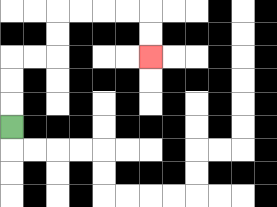{'start': '[0, 5]', 'end': '[6, 2]', 'path_directions': 'U,U,U,R,R,U,U,R,R,R,R,D,D', 'path_coordinates': '[[0, 5], [0, 4], [0, 3], [0, 2], [1, 2], [2, 2], [2, 1], [2, 0], [3, 0], [4, 0], [5, 0], [6, 0], [6, 1], [6, 2]]'}